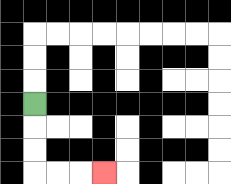{'start': '[1, 4]', 'end': '[4, 7]', 'path_directions': 'D,D,D,R,R,R', 'path_coordinates': '[[1, 4], [1, 5], [1, 6], [1, 7], [2, 7], [3, 7], [4, 7]]'}